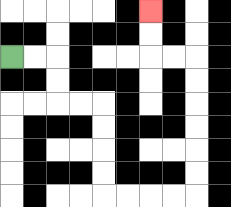{'start': '[0, 2]', 'end': '[6, 0]', 'path_directions': 'R,R,D,D,R,R,D,D,D,D,R,R,R,R,U,U,U,U,U,U,L,L,U,U', 'path_coordinates': '[[0, 2], [1, 2], [2, 2], [2, 3], [2, 4], [3, 4], [4, 4], [4, 5], [4, 6], [4, 7], [4, 8], [5, 8], [6, 8], [7, 8], [8, 8], [8, 7], [8, 6], [8, 5], [8, 4], [8, 3], [8, 2], [7, 2], [6, 2], [6, 1], [6, 0]]'}